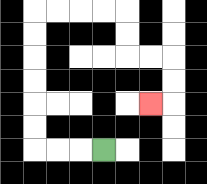{'start': '[4, 6]', 'end': '[6, 4]', 'path_directions': 'L,L,L,U,U,U,U,U,U,R,R,R,R,D,D,R,R,D,D,L', 'path_coordinates': '[[4, 6], [3, 6], [2, 6], [1, 6], [1, 5], [1, 4], [1, 3], [1, 2], [1, 1], [1, 0], [2, 0], [3, 0], [4, 0], [5, 0], [5, 1], [5, 2], [6, 2], [7, 2], [7, 3], [7, 4], [6, 4]]'}